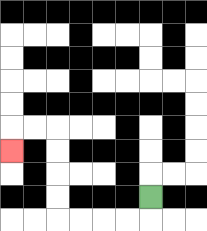{'start': '[6, 8]', 'end': '[0, 6]', 'path_directions': 'D,L,L,L,L,U,U,U,U,L,L,D', 'path_coordinates': '[[6, 8], [6, 9], [5, 9], [4, 9], [3, 9], [2, 9], [2, 8], [2, 7], [2, 6], [2, 5], [1, 5], [0, 5], [0, 6]]'}